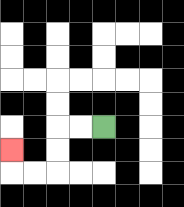{'start': '[4, 5]', 'end': '[0, 6]', 'path_directions': 'L,L,D,D,L,L,U', 'path_coordinates': '[[4, 5], [3, 5], [2, 5], [2, 6], [2, 7], [1, 7], [0, 7], [0, 6]]'}